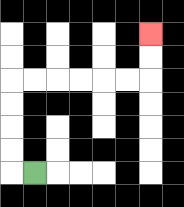{'start': '[1, 7]', 'end': '[6, 1]', 'path_directions': 'L,U,U,U,U,R,R,R,R,R,R,U,U', 'path_coordinates': '[[1, 7], [0, 7], [0, 6], [0, 5], [0, 4], [0, 3], [1, 3], [2, 3], [3, 3], [4, 3], [5, 3], [6, 3], [6, 2], [6, 1]]'}